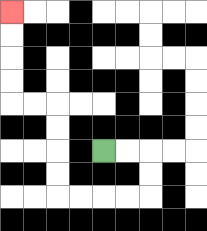{'start': '[4, 6]', 'end': '[0, 0]', 'path_directions': 'R,R,D,D,L,L,L,L,U,U,U,U,L,L,U,U,U,U', 'path_coordinates': '[[4, 6], [5, 6], [6, 6], [6, 7], [6, 8], [5, 8], [4, 8], [3, 8], [2, 8], [2, 7], [2, 6], [2, 5], [2, 4], [1, 4], [0, 4], [0, 3], [0, 2], [0, 1], [0, 0]]'}